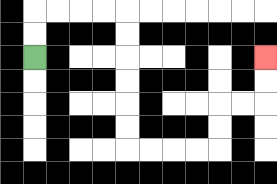{'start': '[1, 2]', 'end': '[11, 2]', 'path_directions': 'U,U,R,R,R,R,D,D,D,D,D,D,R,R,R,R,U,U,R,R,U,U', 'path_coordinates': '[[1, 2], [1, 1], [1, 0], [2, 0], [3, 0], [4, 0], [5, 0], [5, 1], [5, 2], [5, 3], [5, 4], [5, 5], [5, 6], [6, 6], [7, 6], [8, 6], [9, 6], [9, 5], [9, 4], [10, 4], [11, 4], [11, 3], [11, 2]]'}